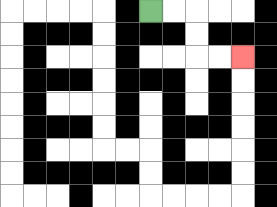{'start': '[6, 0]', 'end': '[10, 2]', 'path_directions': 'R,R,D,D,R,R', 'path_coordinates': '[[6, 0], [7, 0], [8, 0], [8, 1], [8, 2], [9, 2], [10, 2]]'}